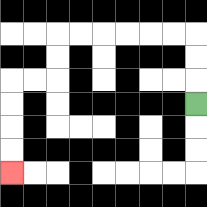{'start': '[8, 4]', 'end': '[0, 7]', 'path_directions': 'U,U,U,L,L,L,L,L,L,D,D,L,L,D,D,D,D', 'path_coordinates': '[[8, 4], [8, 3], [8, 2], [8, 1], [7, 1], [6, 1], [5, 1], [4, 1], [3, 1], [2, 1], [2, 2], [2, 3], [1, 3], [0, 3], [0, 4], [0, 5], [0, 6], [0, 7]]'}